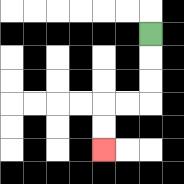{'start': '[6, 1]', 'end': '[4, 6]', 'path_directions': 'D,D,D,L,L,D,D', 'path_coordinates': '[[6, 1], [6, 2], [6, 3], [6, 4], [5, 4], [4, 4], [4, 5], [4, 6]]'}